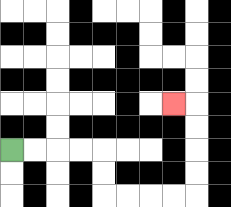{'start': '[0, 6]', 'end': '[7, 4]', 'path_directions': 'R,R,R,R,D,D,R,R,R,R,U,U,U,U,L', 'path_coordinates': '[[0, 6], [1, 6], [2, 6], [3, 6], [4, 6], [4, 7], [4, 8], [5, 8], [6, 8], [7, 8], [8, 8], [8, 7], [8, 6], [8, 5], [8, 4], [7, 4]]'}